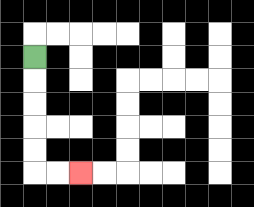{'start': '[1, 2]', 'end': '[3, 7]', 'path_directions': 'D,D,D,D,D,R,R', 'path_coordinates': '[[1, 2], [1, 3], [1, 4], [1, 5], [1, 6], [1, 7], [2, 7], [3, 7]]'}